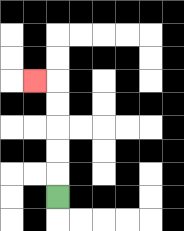{'start': '[2, 8]', 'end': '[1, 3]', 'path_directions': 'U,U,U,U,U,L', 'path_coordinates': '[[2, 8], [2, 7], [2, 6], [2, 5], [2, 4], [2, 3], [1, 3]]'}